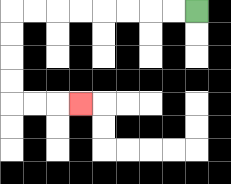{'start': '[8, 0]', 'end': '[3, 4]', 'path_directions': 'L,L,L,L,L,L,L,L,D,D,D,D,R,R,R', 'path_coordinates': '[[8, 0], [7, 0], [6, 0], [5, 0], [4, 0], [3, 0], [2, 0], [1, 0], [0, 0], [0, 1], [0, 2], [0, 3], [0, 4], [1, 4], [2, 4], [3, 4]]'}